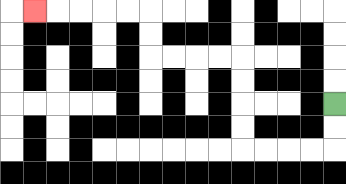{'start': '[14, 4]', 'end': '[1, 0]', 'path_directions': 'D,D,L,L,L,L,U,U,U,U,L,L,L,L,U,U,L,L,L,L,L', 'path_coordinates': '[[14, 4], [14, 5], [14, 6], [13, 6], [12, 6], [11, 6], [10, 6], [10, 5], [10, 4], [10, 3], [10, 2], [9, 2], [8, 2], [7, 2], [6, 2], [6, 1], [6, 0], [5, 0], [4, 0], [3, 0], [2, 0], [1, 0]]'}